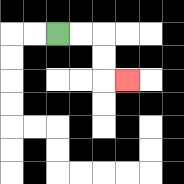{'start': '[2, 1]', 'end': '[5, 3]', 'path_directions': 'R,R,D,D,R', 'path_coordinates': '[[2, 1], [3, 1], [4, 1], [4, 2], [4, 3], [5, 3]]'}